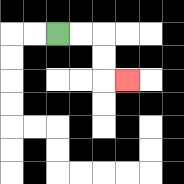{'start': '[2, 1]', 'end': '[5, 3]', 'path_directions': 'R,R,D,D,R', 'path_coordinates': '[[2, 1], [3, 1], [4, 1], [4, 2], [4, 3], [5, 3]]'}